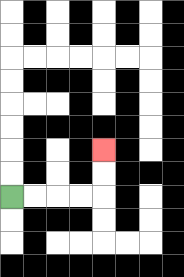{'start': '[0, 8]', 'end': '[4, 6]', 'path_directions': 'R,R,R,R,U,U', 'path_coordinates': '[[0, 8], [1, 8], [2, 8], [3, 8], [4, 8], [4, 7], [4, 6]]'}